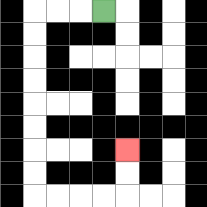{'start': '[4, 0]', 'end': '[5, 6]', 'path_directions': 'L,L,L,D,D,D,D,D,D,D,D,R,R,R,R,U,U', 'path_coordinates': '[[4, 0], [3, 0], [2, 0], [1, 0], [1, 1], [1, 2], [1, 3], [1, 4], [1, 5], [1, 6], [1, 7], [1, 8], [2, 8], [3, 8], [4, 8], [5, 8], [5, 7], [5, 6]]'}